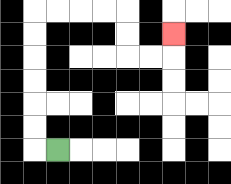{'start': '[2, 6]', 'end': '[7, 1]', 'path_directions': 'L,U,U,U,U,U,U,R,R,R,R,D,D,R,R,U', 'path_coordinates': '[[2, 6], [1, 6], [1, 5], [1, 4], [1, 3], [1, 2], [1, 1], [1, 0], [2, 0], [3, 0], [4, 0], [5, 0], [5, 1], [5, 2], [6, 2], [7, 2], [7, 1]]'}